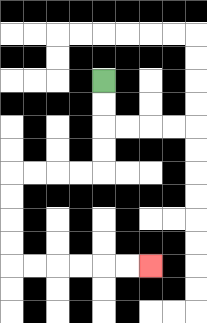{'start': '[4, 3]', 'end': '[6, 11]', 'path_directions': 'D,D,D,D,L,L,L,L,D,D,D,D,R,R,R,R,R,R', 'path_coordinates': '[[4, 3], [4, 4], [4, 5], [4, 6], [4, 7], [3, 7], [2, 7], [1, 7], [0, 7], [0, 8], [0, 9], [0, 10], [0, 11], [1, 11], [2, 11], [3, 11], [4, 11], [5, 11], [6, 11]]'}